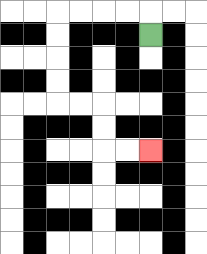{'start': '[6, 1]', 'end': '[6, 6]', 'path_directions': 'U,L,L,L,L,D,D,D,D,R,R,D,D,R,R', 'path_coordinates': '[[6, 1], [6, 0], [5, 0], [4, 0], [3, 0], [2, 0], [2, 1], [2, 2], [2, 3], [2, 4], [3, 4], [4, 4], [4, 5], [4, 6], [5, 6], [6, 6]]'}